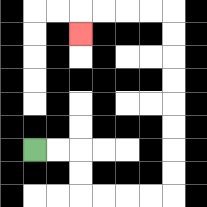{'start': '[1, 6]', 'end': '[3, 1]', 'path_directions': 'R,R,D,D,R,R,R,R,U,U,U,U,U,U,U,U,L,L,L,L,D', 'path_coordinates': '[[1, 6], [2, 6], [3, 6], [3, 7], [3, 8], [4, 8], [5, 8], [6, 8], [7, 8], [7, 7], [7, 6], [7, 5], [7, 4], [7, 3], [7, 2], [7, 1], [7, 0], [6, 0], [5, 0], [4, 0], [3, 0], [3, 1]]'}